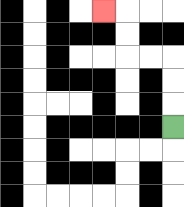{'start': '[7, 5]', 'end': '[4, 0]', 'path_directions': 'U,U,U,L,L,U,U,L', 'path_coordinates': '[[7, 5], [7, 4], [7, 3], [7, 2], [6, 2], [5, 2], [5, 1], [5, 0], [4, 0]]'}